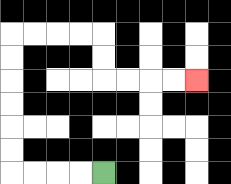{'start': '[4, 7]', 'end': '[8, 3]', 'path_directions': 'L,L,L,L,U,U,U,U,U,U,R,R,R,R,D,D,R,R,R,R', 'path_coordinates': '[[4, 7], [3, 7], [2, 7], [1, 7], [0, 7], [0, 6], [0, 5], [0, 4], [0, 3], [0, 2], [0, 1], [1, 1], [2, 1], [3, 1], [4, 1], [4, 2], [4, 3], [5, 3], [6, 3], [7, 3], [8, 3]]'}